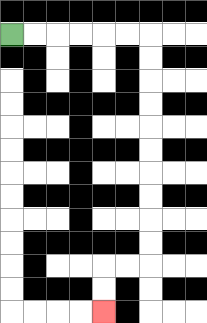{'start': '[0, 1]', 'end': '[4, 13]', 'path_directions': 'R,R,R,R,R,R,D,D,D,D,D,D,D,D,D,D,L,L,D,D', 'path_coordinates': '[[0, 1], [1, 1], [2, 1], [3, 1], [4, 1], [5, 1], [6, 1], [6, 2], [6, 3], [6, 4], [6, 5], [6, 6], [6, 7], [6, 8], [6, 9], [6, 10], [6, 11], [5, 11], [4, 11], [4, 12], [4, 13]]'}